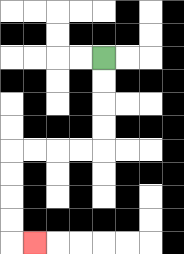{'start': '[4, 2]', 'end': '[1, 10]', 'path_directions': 'D,D,D,D,L,L,L,L,D,D,D,D,R', 'path_coordinates': '[[4, 2], [4, 3], [4, 4], [4, 5], [4, 6], [3, 6], [2, 6], [1, 6], [0, 6], [0, 7], [0, 8], [0, 9], [0, 10], [1, 10]]'}